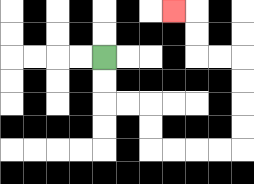{'start': '[4, 2]', 'end': '[7, 0]', 'path_directions': 'D,D,R,R,D,D,R,R,R,R,U,U,U,U,L,L,U,U,L', 'path_coordinates': '[[4, 2], [4, 3], [4, 4], [5, 4], [6, 4], [6, 5], [6, 6], [7, 6], [8, 6], [9, 6], [10, 6], [10, 5], [10, 4], [10, 3], [10, 2], [9, 2], [8, 2], [8, 1], [8, 0], [7, 0]]'}